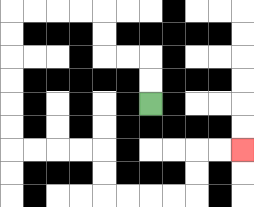{'start': '[6, 4]', 'end': '[10, 6]', 'path_directions': 'U,U,L,L,U,U,L,L,L,L,D,D,D,D,D,D,R,R,R,R,D,D,R,R,R,R,U,U,R,R', 'path_coordinates': '[[6, 4], [6, 3], [6, 2], [5, 2], [4, 2], [4, 1], [4, 0], [3, 0], [2, 0], [1, 0], [0, 0], [0, 1], [0, 2], [0, 3], [0, 4], [0, 5], [0, 6], [1, 6], [2, 6], [3, 6], [4, 6], [4, 7], [4, 8], [5, 8], [6, 8], [7, 8], [8, 8], [8, 7], [8, 6], [9, 6], [10, 6]]'}